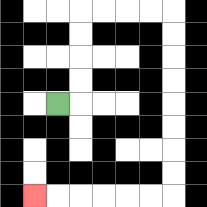{'start': '[2, 4]', 'end': '[1, 8]', 'path_directions': 'R,U,U,U,U,R,R,R,R,D,D,D,D,D,D,D,D,L,L,L,L,L,L', 'path_coordinates': '[[2, 4], [3, 4], [3, 3], [3, 2], [3, 1], [3, 0], [4, 0], [5, 0], [6, 0], [7, 0], [7, 1], [7, 2], [7, 3], [7, 4], [7, 5], [7, 6], [7, 7], [7, 8], [6, 8], [5, 8], [4, 8], [3, 8], [2, 8], [1, 8]]'}